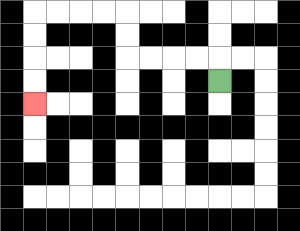{'start': '[9, 3]', 'end': '[1, 4]', 'path_directions': 'U,L,L,L,L,U,U,L,L,L,L,D,D,D,D', 'path_coordinates': '[[9, 3], [9, 2], [8, 2], [7, 2], [6, 2], [5, 2], [5, 1], [5, 0], [4, 0], [3, 0], [2, 0], [1, 0], [1, 1], [1, 2], [1, 3], [1, 4]]'}